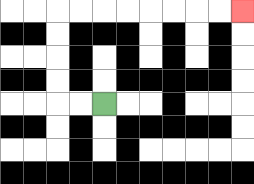{'start': '[4, 4]', 'end': '[10, 0]', 'path_directions': 'L,L,U,U,U,U,R,R,R,R,R,R,R,R', 'path_coordinates': '[[4, 4], [3, 4], [2, 4], [2, 3], [2, 2], [2, 1], [2, 0], [3, 0], [4, 0], [5, 0], [6, 0], [7, 0], [8, 0], [9, 0], [10, 0]]'}